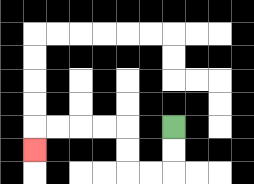{'start': '[7, 5]', 'end': '[1, 6]', 'path_directions': 'D,D,L,L,U,U,L,L,L,L,D', 'path_coordinates': '[[7, 5], [7, 6], [7, 7], [6, 7], [5, 7], [5, 6], [5, 5], [4, 5], [3, 5], [2, 5], [1, 5], [1, 6]]'}